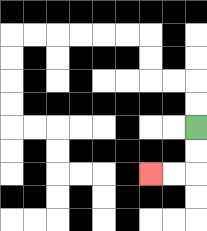{'start': '[8, 5]', 'end': '[6, 7]', 'path_directions': 'D,D,L,L', 'path_coordinates': '[[8, 5], [8, 6], [8, 7], [7, 7], [6, 7]]'}